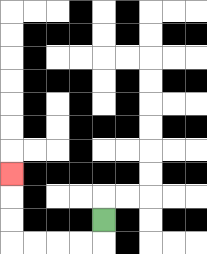{'start': '[4, 9]', 'end': '[0, 7]', 'path_directions': 'D,L,L,L,L,U,U,U', 'path_coordinates': '[[4, 9], [4, 10], [3, 10], [2, 10], [1, 10], [0, 10], [0, 9], [0, 8], [0, 7]]'}